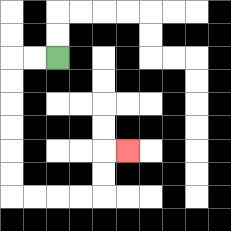{'start': '[2, 2]', 'end': '[5, 6]', 'path_directions': 'L,L,D,D,D,D,D,D,R,R,R,R,U,U,R', 'path_coordinates': '[[2, 2], [1, 2], [0, 2], [0, 3], [0, 4], [0, 5], [0, 6], [0, 7], [0, 8], [1, 8], [2, 8], [3, 8], [4, 8], [4, 7], [4, 6], [5, 6]]'}